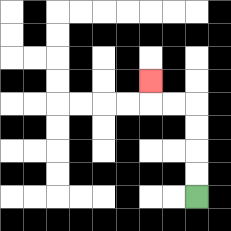{'start': '[8, 8]', 'end': '[6, 3]', 'path_directions': 'U,U,U,U,L,L,U', 'path_coordinates': '[[8, 8], [8, 7], [8, 6], [8, 5], [8, 4], [7, 4], [6, 4], [6, 3]]'}